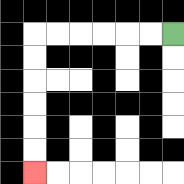{'start': '[7, 1]', 'end': '[1, 7]', 'path_directions': 'L,L,L,L,L,L,D,D,D,D,D,D', 'path_coordinates': '[[7, 1], [6, 1], [5, 1], [4, 1], [3, 1], [2, 1], [1, 1], [1, 2], [1, 3], [1, 4], [1, 5], [1, 6], [1, 7]]'}